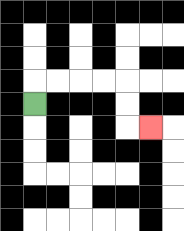{'start': '[1, 4]', 'end': '[6, 5]', 'path_directions': 'U,R,R,R,R,D,D,R', 'path_coordinates': '[[1, 4], [1, 3], [2, 3], [3, 3], [4, 3], [5, 3], [5, 4], [5, 5], [6, 5]]'}